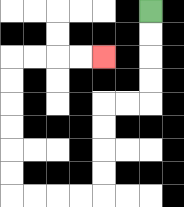{'start': '[6, 0]', 'end': '[4, 2]', 'path_directions': 'D,D,D,D,L,L,D,D,D,D,L,L,L,L,U,U,U,U,U,U,R,R,R,R', 'path_coordinates': '[[6, 0], [6, 1], [6, 2], [6, 3], [6, 4], [5, 4], [4, 4], [4, 5], [4, 6], [4, 7], [4, 8], [3, 8], [2, 8], [1, 8], [0, 8], [0, 7], [0, 6], [0, 5], [0, 4], [0, 3], [0, 2], [1, 2], [2, 2], [3, 2], [4, 2]]'}